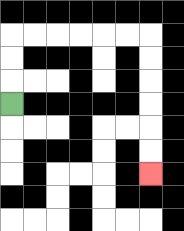{'start': '[0, 4]', 'end': '[6, 7]', 'path_directions': 'U,U,U,R,R,R,R,R,R,D,D,D,D,D,D', 'path_coordinates': '[[0, 4], [0, 3], [0, 2], [0, 1], [1, 1], [2, 1], [3, 1], [4, 1], [5, 1], [6, 1], [6, 2], [6, 3], [6, 4], [6, 5], [6, 6], [6, 7]]'}